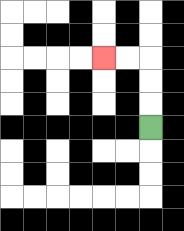{'start': '[6, 5]', 'end': '[4, 2]', 'path_directions': 'U,U,U,L,L', 'path_coordinates': '[[6, 5], [6, 4], [6, 3], [6, 2], [5, 2], [4, 2]]'}